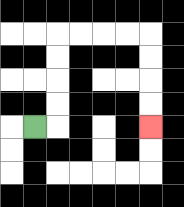{'start': '[1, 5]', 'end': '[6, 5]', 'path_directions': 'R,U,U,U,U,R,R,R,R,D,D,D,D', 'path_coordinates': '[[1, 5], [2, 5], [2, 4], [2, 3], [2, 2], [2, 1], [3, 1], [4, 1], [5, 1], [6, 1], [6, 2], [6, 3], [6, 4], [6, 5]]'}